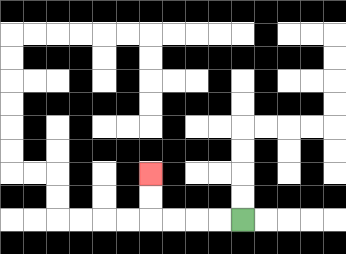{'start': '[10, 9]', 'end': '[6, 7]', 'path_directions': 'L,L,L,L,U,U', 'path_coordinates': '[[10, 9], [9, 9], [8, 9], [7, 9], [6, 9], [6, 8], [6, 7]]'}